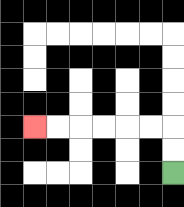{'start': '[7, 7]', 'end': '[1, 5]', 'path_directions': 'U,U,L,L,L,L,L,L', 'path_coordinates': '[[7, 7], [7, 6], [7, 5], [6, 5], [5, 5], [4, 5], [3, 5], [2, 5], [1, 5]]'}